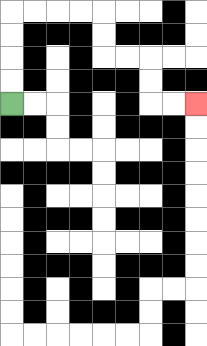{'start': '[0, 4]', 'end': '[8, 4]', 'path_directions': 'U,U,U,U,R,R,R,R,D,D,R,R,D,D,R,R', 'path_coordinates': '[[0, 4], [0, 3], [0, 2], [0, 1], [0, 0], [1, 0], [2, 0], [3, 0], [4, 0], [4, 1], [4, 2], [5, 2], [6, 2], [6, 3], [6, 4], [7, 4], [8, 4]]'}